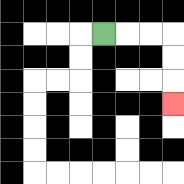{'start': '[4, 1]', 'end': '[7, 4]', 'path_directions': 'R,R,R,D,D,D', 'path_coordinates': '[[4, 1], [5, 1], [6, 1], [7, 1], [7, 2], [7, 3], [7, 4]]'}